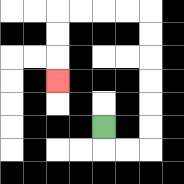{'start': '[4, 5]', 'end': '[2, 3]', 'path_directions': 'D,R,R,U,U,U,U,U,U,L,L,L,L,D,D,D', 'path_coordinates': '[[4, 5], [4, 6], [5, 6], [6, 6], [6, 5], [6, 4], [6, 3], [6, 2], [6, 1], [6, 0], [5, 0], [4, 0], [3, 0], [2, 0], [2, 1], [2, 2], [2, 3]]'}